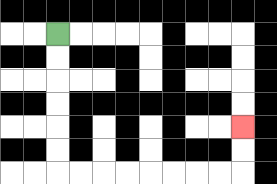{'start': '[2, 1]', 'end': '[10, 5]', 'path_directions': 'D,D,D,D,D,D,R,R,R,R,R,R,R,R,U,U', 'path_coordinates': '[[2, 1], [2, 2], [2, 3], [2, 4], [2, 5], [2, 6], [2, 7], [3, 7], [4, 7], [5, 7], [6, 7], [7, 7], [8, 7], [9, 7], [10, 7], [10, 6], [10, 5]]'}